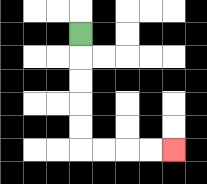{'start': '[3, 1]', 'end': '[7, 6]', 'path_directions': 'D,D,D,D,D,R,R,R,R', 'path_coordinates': '[[3, 1], [3, 2], [3, 3], [3, 4], [3, 5], [3, 6], [4, 6], [5, 6], [6, 6], [7, 6]]'}